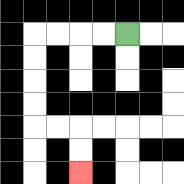{'start': '[5, 1]', 'end': '[3, 7]', 'path_directions': 'L,L,L,L,D,D,D,D,R,R,D,D', 'path_coordinates': '[[5, 1], [4, 1], [3, 1], [2, 1], [1, 1], [1, 2], [1, 3], [1, 4], [1, 5], [2, 5], [3, 5], [3, 6], [3, 7]]'}